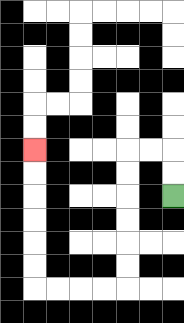{'start': '[7, 8]', 'end': '[1, 6]', 'path_directions': 'U,U,L,L,D,D,D,D,D,D,L,L,L,L,U,U,U,U,U,U', 'path_coordinates': '[[7, 8], [7, 7], [7, 6], [6, 6], [5, 6], [5, 7], [5, 8], [5, 9], [5, 10], [5, 11], [5, 12], [4, 12], [3, 12], [2, 12], [1, 12], [1, 11], [1, 10], [1, 9], [1, 8], [1, 7], [1, 6]]'}